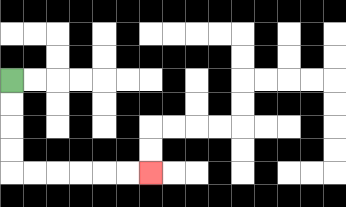{'start': '[0, 3]', 'end': '[6, 7]', 'path_directions': 'D,D,D,D,R,R,R,R,R,R', 'path_coordinates': '[[0, 3], [0, 4], [0, 5], [0, 6], [0, 7], [1, 7], [2, 7], [3, 7], [4, 7], [5, 7], [6, 7]]'}